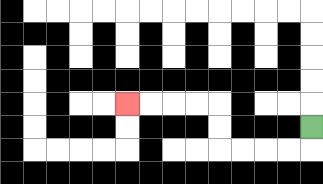{'start': '[13, 5]', 'end': '[5, 4]', 'path_directions': 'D,L,L,L,L,U,U,L,L,L,L', 'path_coordinates': '[[13, 5], [13, 6], [12, 6], [11, 6], [10, 6], [9, 6], [9, 5], [9, 4], [8, 4], [7, 4], [6, 4], [5, 4]]'}